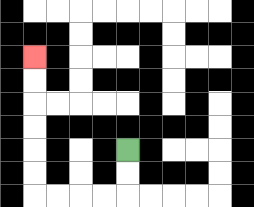{'start': '[5, 6]', 'end': '[1, 2]', 'path_directions': 'D,D,L,L,L,L,U,U,U,U,U,U', 'path_coordinates': '[[5, 6], [5, 7], [5, 8], [4, 8], [3, 8], [2, 8], [1, 8], [1, 7], [1, 6], [1, 5], [1, 4], [1, 3], [1, 2]]'}